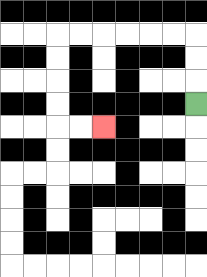{'start': '[8, 4]', 'end': '[4, 5]', 'path_directions': 'U,U,U,L,L,L,L,L,L,D,D,D,D,R,R', 'path_coordinates': '[[8, 4], [8, 3], [8, 2], [8, 1], [7, 1], [6, 1], [5, 1], [4, 1], [3, 1], [2, 1], [2, 2], [2, 3], [2, 4], [2, 5], [3, 5], [4, 5]]'}